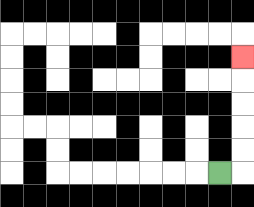{'start': '[9, 7]', 'end': '[10, 2]', 'path_directions': 'R,U,U,U,U,U', 'path_coordinates': '[[9, 7], [10, 7], [10, 6], [10, 5], [10, 4], [10, 3], [10, 2]]'}